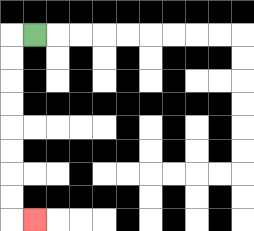{'start': '[1, 1]', 'end': '[1, 9]', 'path_directions': 'L,D,D,D,D,D,D,D,D,R', 'path_coordinates': '[[1, 1], [0, 1], [0, 2], [0, 3], [0, 4], [0, 5], [0, 6], [0, 7], [0, 8], [0, 9], [1, 9]]'}